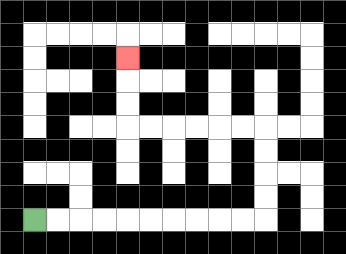{'start': '[1, 9]', 'end': '[5, 2]', 'path_directions': 'R,R,R,R,R,R,R,R,R,R,U,U,U,U,L,L,L,L,L,L,U,U,U', 'path_coordinates': '[[1, 9], [2, 9], [3, 9], [4, 9], [5, 9], [6, 9], [7, 9], [8, 9], [9, 9], [10, 9], [11, 9], [11, 8], [11, 7], [11, 6], [11, 5], [10, 5], [9, 5], [8, 5], [7, 5], [6, 5], [5, 5], [5, 4], [5, 3], [5, 2]]'}